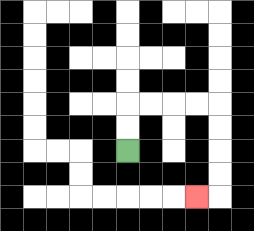{'start': '[5, 6]', 'end': '[8, 8]', 'path_directions': 'U,U,R,R,R,R,D,D,D,D,L', 'path_coordinates': '[[5, 6], [5, 5], [5, 4], [6, 4], [7, 4], [8, 4], [9, 4], [9, 5], [9, 6], [9, 7], [9, 8], [8, 8]]'}